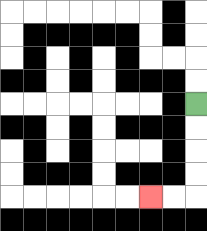{'start': '[8, 4]', 'end': '[6, 8]', 'path_directions': 'D,D,D,D,L,L', 'path_coordinates': '[[8, 4], [8, 5], [8, 6], [8, 7], [8, 8], [7, 8], [6, 8]]'}